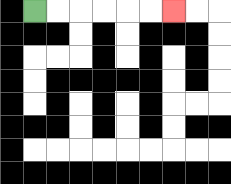{'start': '[1, 0]', 'end': '[7, 0]', 'path_directions': 'R,R,R,R,R,R', 'path_coordinates': '[[1, 0], [2, 0], [3, 0], [4, 0], [5, 0], [6, 0], [7, 0]]'}